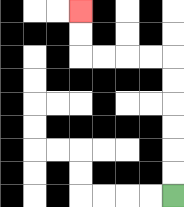{'start': '[7, 8]', 'end': '[3, 0]', 'path_directions': 'U,U,U,U,U,U,L,L,L,L,U,U', 'path_coordinates': '[[7, 8], [7, 7], [7, 6], [7, 5], [7, 4], [7, 3], [7, 2], [6, 2], [5, 2], [4, 2], [3, 2], [3, 1], [3, 0]]'}